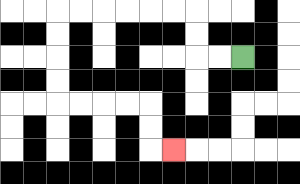{'start': '[10, 2]', 'end': '[7, 6]', 'path_directions': 'L,L,U,U,L,L,L,L,L,L,D,D,D,D,R,R,R,R,D,D,R', 'path_coordinates': '[[10, 2], [9, 2], [8, 2], [8, 1], [8, 0], [7, 0], [6, 0], [5, 0], [4, 0], [3, 0], [2, 0], [2, 1], [2, 2], [2, 3], [2, 4], [3, 4], [4, 4], [5, 4], [6, 4], [6, 5], [6, 6], [7, 6]]'}